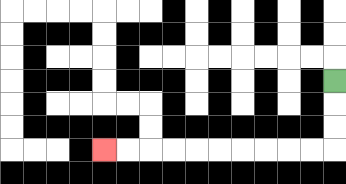{'start': '[14, 3]', 'end': '[4, 6]', 'path_directions': 'D,D,D,L,L,L,L,L,L,L,L,L,L', 'path_coordinates': '[[14, 3], [14, 4], [14, 5], [14, 6], [13, 6], [12, 6], [11, 6], [10, 6], [9, 6], [8, 6], [7, 6], [6, 6], [5, 6], [4, 6]]'}